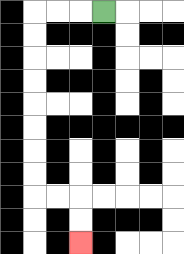{'start': '[4, 0]', 'end': '[3, 10]', 'path_directions': 'L,L,L,D,D,D,D,D,D,D,D,R,R,D,D', 'path_coordinates': '[[4, 0], [3, 0], [2, 0], [1, 0], [1, 1], [1, 2], [1, 3], [1, 4], [1, 5], [1, 6], [1, 7], [1, 8], [2, 8], [3, 8], [3, 9], [3, 10]]'}